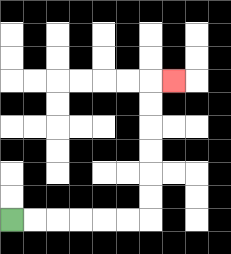{'start': '[0, 9]', 'end': '[7, 3]', 'path_directions': 'R,R,R,R,R,R,U,U,U,U,U,U,R', 'path_coordinates': '[[0, 9], [1, 9], [2, 9], [3, 9], [4, 9], [5, 9], [6, 9], [6, 8], [6, 7], [6, 6], [6, 5], [6, 4], [6, 3], [7, 3]]'}